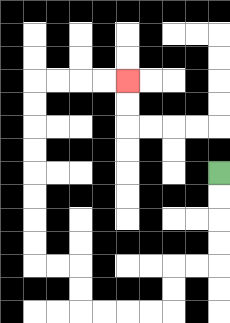{'start': '[9, 7]', 'end': '[5, 3]', 'path_directions': 'D,D,D,D,L,L,D,D,L,L,L,L,U,U,L,L,U,U,U,U,U,U,U,U,R,R,R,R', 'path_coordinates': '[[9, 7], [9, 8], [9, 9], [9, 10], [9, 11], [8, 11], [7, 11], [7, 12], [7, 13], [6, 13], [5, 13], [4, 13], [3, 13], [3, 12], [3, 11], [2, 11], [1, 11], [1, 10], [1, 9], [1, 8], [1, 7], [1, 6], [1, 5], [1, 4], [1, 3], [2, 3], [3, 3], [4, 3], [5, 3]]'}